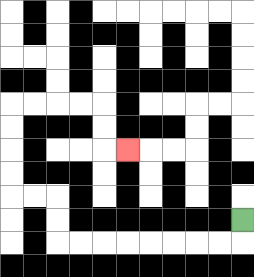{'start': '[10, 9]', 'end': '[5, 6]', 'path_directions': 'D,L,L,L,L,L,L,L,L,U,U,L,L,U,U,U,U,R,R,R,R,D,D,R', 'path_coordinates': '[[10, 9], [10, 10], [9, 10], [8, 10], [7, 10], [6, 10], [5, 10], [4, 10], [3, 10], [2, 10], [2, 9], [2, 8], [1, 8], [0, 8], [0, 7], [0, 6], [0, 5], [0, 4], [1, 4], [2, 4], [3, 4], [4, 4], [4, 5], [4, 6], [5, 6]]'}